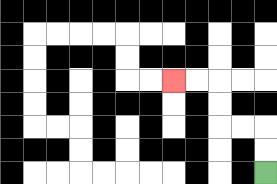{'start': '[11, 7]', 'end': '[7, 3]', 'path_directions': 'U,U,L,L,U,U,L,L', 'path_coordinates': '[[11, 7], [11, 6], [11, 5], [10, 5], [9, 5], [9, 4], [9, 3], [8, 3], [7, 3]]'}